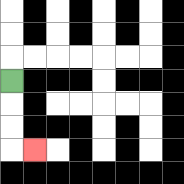{'start': '[0, 3]', 'end': '[1, 6]', 'path_directions': 'D,D,D,R', 'path_coordinates': '[[0, 3], [0, 4], [0, 5], [0, 6], [1, 6]]'}